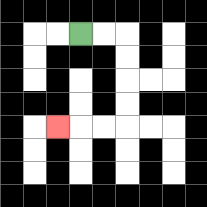{'start': '[3, 1]', 'end': '[2, 5]', 'path_directions': 'R,R,D,D,D,D,L,L,L', 'path_coordinates': '[[3, 1], [4, 1], [5, 1], [5, 2], [5, 3], [5, 4], [5, 5], [4, 5], [3, 5], [2, 5]]'}